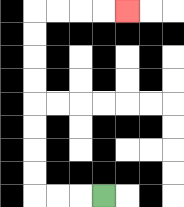{'start': '[4, 8]', 'end': '[5, 0]', 'path_directions': 'L,L,L,U,U,U,U,U,U,U,U,R,R,R,R', 'path_coordinates': '[[4, 8], [3, 8], [2, 8], [1, 8], [1, 7], [1, 6], [1, 5], [1, 4], [1, 3], [1, 2], [1, 1], [1, 0], [2, 0], [3, 0], [4, 0], [5, 0]]'}